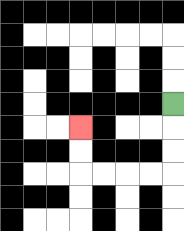{'start': '[7, 4]', 'end': '[3, 5]', 'path_directions': 'D,D,D,L,L,L,L,U,U', 'path_coordinates': '[[7, 4], [7, 5], [7, 6], [7, 7], [6, 7], [5, 7], [4, 7], [3, 7], [3, 6], [3, 5]]'}